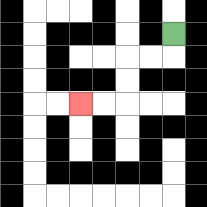{'start': '[7, 1]', 'end': '[3, 4]', 'path_directions': 'D,L,L,D,D,L,L', 'path_coordinates': '[[7, 1], [7, 2], [6, 2], [5, 2], [5, 3], [5, 4], [4, 4], [3, 4]]'}